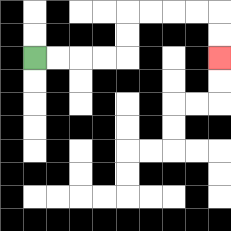{'start': '[1, 2]', 'end': '[9, 2]', 'path_directions': 'R,R,R,R,U,U,R,R,R,R,D,D', 'path_coordinates': '[[1, 2], [2, 2], [3, 2], [4, 2], [5, 2], [5, 1], [5, 0], [6, 0], [7, 0], [8, 0], [9, 0], [9, 1], [9, 2]]'}